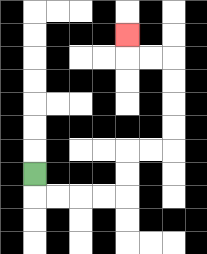{'start': '[1, 7]', 'end': '[5, 1]', 'path_directions': 'D,R,R,R,R,U,U,R,R,U,U,U,U,L,L,U', 'path_coordinates': '[[1, 7], [1, 8], [2, 8], [3, 8], [4, 8], [5, 8], [5, 7], [5, 6], [6, 6], [7, 6], [7, 5], [7, 4], [7, 3], [7, 2], [6, 2], [5, 2], [5, 1]]'}